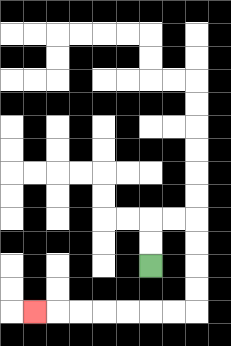{'start': '[6, 11]', 'end': '[1, 13]', 'path_directions': 'U,U,R,R,D,D,D,D,L,L,L,L,L,L,L', 'path_coordinates': '[[6, 11], [6, 10], [6, 9], [7, 9], [8, 9], [8, 10], [8, 11], [8, 12], [8, 13], [7, 13], [6, 13], [5, 13], [4, 13], [3, 13], [2, 13], [1, 13]]'}